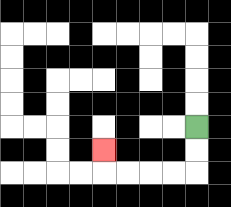{'start': '[8, 5]', 'end': '[4, 6]', 'path_directions': 'D,D,L,L,L,L,U', 'path_coordinates': '[[8, 5], [8, 6], [8, 7], [7, 7], [6, 7], [5, 7], [4, 7], [4, 6]]'}